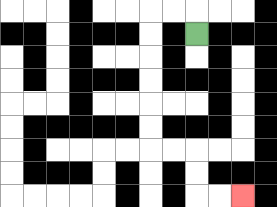{'start': '[8, 1]', 'end': '[10, 8]', 'path_directions': 'U,L,L,D,D,D,D,D,D,R,R,D,D,R,R', 'path_coordinates': '[[8, 1], [8, 0], [7, 0], [6, 0], [6, 1], [6, 2], [6, 3], [6, 4], [6, 5], [6, 6], [7, 6], [8, 6], [8, 7], [8, 8], [9, 8], [10, 8]]'}